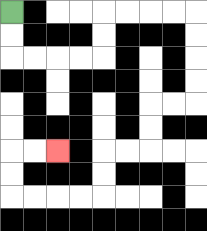{'start': '[0, 0]', 'end': '[2, 6]', 'path_directions': 'D,D,R,R,R,R,U,U,R,R,R,R,D,D,D,D,L,L,D,D,L,L,D,D,L,L,L,L,U,U,R,R', 'path_coordinates': '[[0, 0], [0, 1], [0, 2], [1, 2], [2, 2], [3, 2], [4, 2], [4, 1], [4, 0], [5, 0], [6, 0], [7, 0], [8, 0], [8, 1], [8, 2], [8, 3], [8, 4], [7, 4], [6, 4], [6, 5], [6, 6], [5, 6], [4, 6], [4, 7], [4, 8], [3, 8], [2, 8], [1, 8], [0, 8], [0, 7], [0, 6], [1, 6], [2, 6]]'}